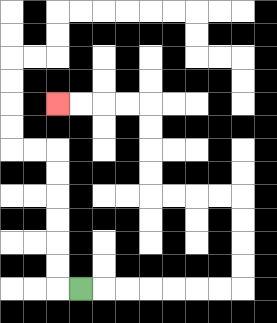{'start': '[3, 12]', 'end': '[2, 4]', 'path_directions': 'R,R,R,R,R,R,R,U,U,U,U,L,L,L,L,U,U,U,U,L,L,L,L', 'path_coordinates': '[[3, 12], [4, 12], [5, 12], [6, 12], [7, 12], [8, 12], [9, 12], [10, 12], [10, 11], [10, 10], [10, 9], [10, 8], [9, 8], [8, 8], [7, 8], [6, 8], [6, 7], [6, 6], [6, 5], [6, 4], [5, 4], [4, 4], [3, 4], [2, 4]]'}